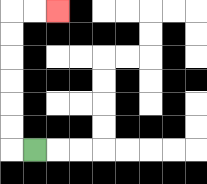{'start': '[1, 6]', 'end': '[2, 0]', 'path_directions': 'L,U,U,U,U,U,U,R,R', 'path_coordinates': '[[1, 6], [0, 6], [0, 5], [0, 4], [0, 3], [0, 2], [0, 1], [0, 0], [1, 0], [2, 0]]'}